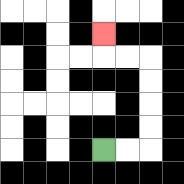{'start': '[4, 6]', 'end': '[4, 1]', 'path_directions': 'R,R,U,U,U,U,L,L,U', 'path_coordinates': '[[4, 6], [5, 6], [6, 6], [6, 5], [6, 4], [6, 3], [6, 2], [5, 2], [4, 2], [4, 1]]'}